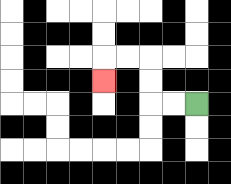{'start': '[8, 4]', 'end': '[4, 3]', 'path_directions': 'L,L,U,U,L,L,D', 'path_coordinates': '[[8, 4], [7, 4], [6, 4], [6, 3], [6, 2], [5, 2], [4, 2], [4, 3]]'}